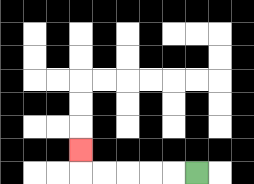{'start': '[8, 7]', 'end': '[3, 6]', 'path_directions': 'L,L,L,L,L,U', 'path_coordinates': '[[8, 7], [7, 7], [6, 7], [5, 7], [4, 7], [3, 7], [3, 6]]'}